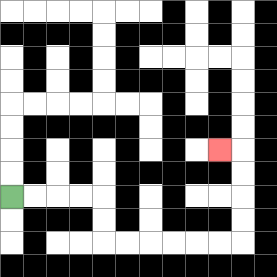{'start': '[0, 8]', 'end': '[9, 6]', 'path_directions': 'R,R,R,R,D,D,R,R,R,R,R,R,U,U,U,U,L', 'path_coordinates': '[[0, 8], [1, 8], [2, 8], [3, 8], [4, 8], [4, 9], [4, 10], [5, 10], [6, 10], [7, 10], [8, 10], [9, 10], [10, 10], [10, 9], [10, 8], [10, 7], [10, 6], [9, 6]]'}